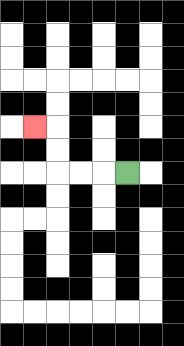{'start': '[5, 7]', 'end': '[1, 5]', 'path_directions': 'L,L,L,U,U,L', 'path_coordinates': '[[5, 7], [4, 7], [3, 7], [2, 7], [2, 6], [2, 5], [1, 5]]'}